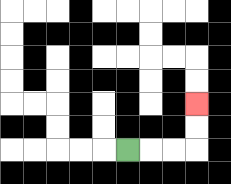{'start': '[5, 6]', 'end': '[8, 4]', 'path_directions': 'R,R,R,U,U', 'path_coordinates': '[[5, 6], [6, 6], [7, 6], [8, 6], [8, 5], [8, 4]]'}